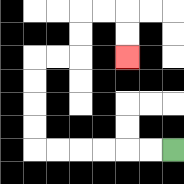{'start': '[7, 6]', 'end': '[5, 2]', 'path_directions': 'L,L,L,L,L,L,U,U,U,U,R,R,U,U,R,R,D,D', 'path_coordinates': '[[7, 6], [6, 6], [5, 6], [4, 6], [3, 6], [2, 6], [1, 6], [1, 5], [1, 4], [1, 3], [1, 2], [2, 2], [3, 2], [3, 1], [3, 0], [4, 0], [5, 0], [5, 1], [5, 2]]'}